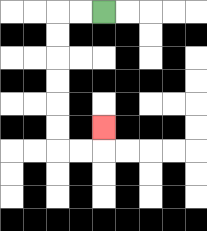{'start': '[4, 0]', 'end': '[4, 5]', 'path_directions': 'L,L,D,D,D,D,D,D,R,R,U', 'path_coordinates': '[[4, 0], [3, 0], [2, 0], [2, 1], [2, 2], [2, 3], [2, 4], [2, 5], [2, 6], [3, 6], [4, 6], [4, 5]]'}